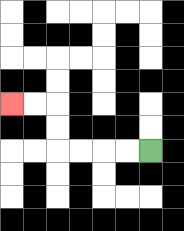{'start': '[6, 6]', 'end': '[0, 4]', 'path_directions': 'L,L,L,L,U,U,L,L', 'path_coordinates': '[[6, 6], [5, 6], [4, 6], [3, 6], [2, 6], [2, 5], [2, 4], [1, 4], [0, 4]]'}